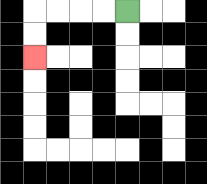{'start': '[5, 0]', 'end': '[1, 2]', 'path_directions': 'L,L,L,L,D,D', 'path_coordinates': '[[5, 0], [4, 0], [3, 0], [2, 0], [1, 0], [1, 1], [1, 2]]'}